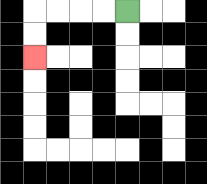{'start': '[5, 0]', 'end': '[1, 2]', 'path_directions': 'L,L,L,L,D,D', 'path_coordinates': '[[5, 0], [4, 0], [3, 0], [2, 0], [1, 0], [1, 1], [1, 2]]'}